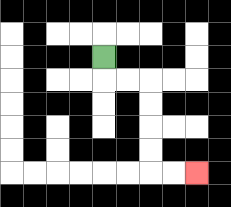{'start': '[4, 2]', 'end': '[8, 7]', 'path_directions': 'D,R,R,D,D,D,D,R,R', 'path_coordinates': '[[4, 2], [4, 3], [5, 3], [6, 3], [6, 4], [6, 5], [6, 6], [6, 7], [7, 7], [8, 7]]'}